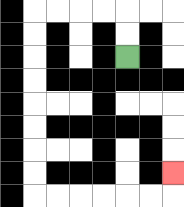{'start': '[5, 2]', 'end': '[7, 7]', 'path_directions': 'U,U,L,L,L,L,D,D,D,D,D,D,D,D,R,R,R,R,R,R,U', 'path_coordinates': '[[5, 2], [5, 1], [5, 0], [4, 0], [3, 0], [2, 0], [1, 0], [1, 1], [1, 2], [1, 3], [1, 4], [1, 5], [1, 6], [1, 7], [1, 8], [2, 8], [3, 8], [4, 8], [5, 8], [6, 8], [7, 8], [7, 7]]'}